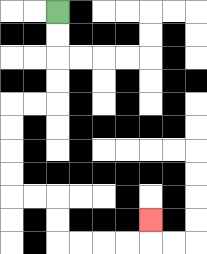{'start': '[2, 0]', 'end': '[6, 9]', 'path_directions': 'D,D,D,D,L,L,D,D,D,D,R,R,D,D,R,R,R,R,U', 'path_coordinates': '[[2, 0], [2, 1], [2, 2], [2, 3], [2, 4], [1, 4], [0, 4], [0, 5], [0, 6], [0, 7], [0, 8], [1, 8], [2, 8], [2, 9], [2, 10], [3, 10], [4, 10], [5, 10], [6, 10], [6, 9]]'}